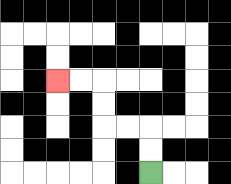{'start': '[6, 7]', 'end': '[2, 3]', 'path_directions': 'U,U,L,L,U,U,L,L', 'path_coordinates': '[[6, 7], [6, 6], [6, 5], [5, 5], [4, 5], [4, 4], [4, 3], [3, 3], [2, 3]]'}